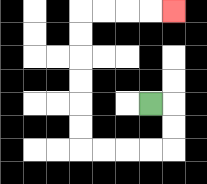{'start': '[6, 4]', 'end': '[7, 0]', 'path_directions': 'R,D,D,L,L,L,L,U,U,U,U,U,U,R,R,R,R', 'path_coordinates': '[[6, 4], [7, 4], [7, 5], [7, 6], [6, 6], [5, 6], [4, 6], [3, 6], [3, 5], [3, 4], [3, 3], [3, 2], [3, 1], [3, 0], [4, 0], [5, 0], [6, 0], [7, 0]]'}